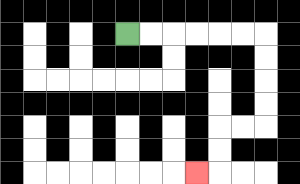{'start': '[5, 1]', 'end': '[8, 7]', 'path_directions': 'R,R,R,R,R,R,D,D,D,D,L,L,D,D,L', 'path_coordinates': '[[5, 1], [6, 1], [7, 1], [8, 1], [9, 1], [10, 1], [11, 1], [11, 2], [11, 3], [11, 4], [11, 5], [10, 5], [9, 5], [9, 6], [9, 7], [8, 7]]'}